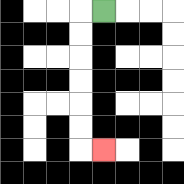{'start': '[4, 0]', 'end': '[4, 6]', 'path_directions': 'L,D,D,D,D,D,D,R', 'path_coordinates': '[[4, 0], [3, 0], [3, 1], [3, 2], [3, 3], [3, 4], [3, 5], [3, 6], [4, 6]]'}